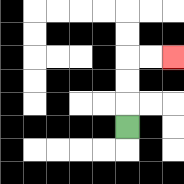{'start': '[5, 5]', 'end': '[7, 2]', 'path_directions': 'U,U,U,R,R', 'path_coordinates': '[[5, 5], [5, 4], [5, 3], [5, 2], [6, 2], [7, 2]]'}